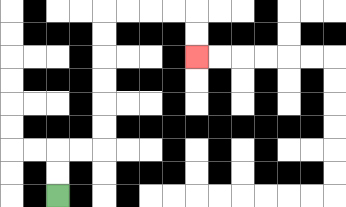{'start': '[2, 8]', 'end': '[8, 2]', 'path_directions': 'U,U,R,R,U,U,U,U,U,U,R,R,R,R,D,D', 'path_coordinates': '[[2, 8], [2, 7], [2, 6], [3, 6], [4, 6], [4, 5], [4, 4], [4, 3], [4, 2], [4, 1], [4, 0], [5, 0], [6, 0], [7, 0], [8, 0], [8, 1], [8, 2]]'}